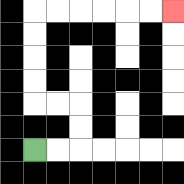{'start': '[1, 6]', 'end': '[7, 0]', 'path_directions': 'R,R,U,U,L,L,U,U,U,U,R,R,R,R,R,R', 'path_coordinates': '[[1, 6], [2, 6], [3, 6], [3, 5], [3, 4], [2, 4], [1, 4], [1, 3], [1, 2], [1, 1], [1, 0], [2, 0], [3, 0], [4, 0], [5, 0], [6, 0], [7, 0]]'}